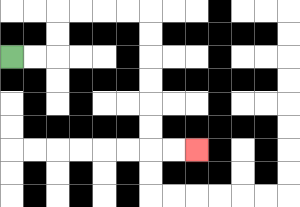{'start': '[0, 2]', 'end': '[8, 6]', 'path_directions': 'R,R,U,U,R,R,R,R,D,D,D,D,D,D,R,R', 'path_coordinates': '[[0, 2], [1, 2], [2, 2], [2, 1], [2, 0], [3, 0], [4, 0], [5, 0], [6, 0], [6, 1], [6, 2], [6, 3], [6, 4], [6, 5], [6, 6], [7, 6], [8, 6]]'}